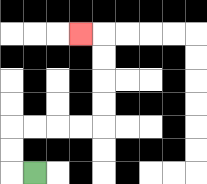{'start': '[1, 7]', 'end': '[3, 1]', 'path_directions': 'L,U,U,R,R,R,R,U,U,U,U,L', 'path_coordinates': '[[1, 7], [0, 7], [0, 6], [0, 5], [1, 5], [2, 5], [3, 5], [4, 5], [4, 4], [4, 3], [4, 2], [4, 1], [3, 1]]'}